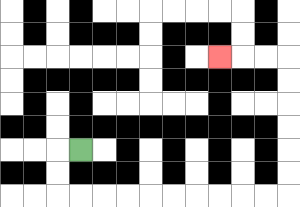{'start': '[3, 6]', 'end': '[9, 2]', 'path_directions': 'L,D,D,R,R,R,R,R,R,R,R,R,R,U,U,U,U,U,U,L,L,L', 'path_coordinates': '[[3, 6], [2, 6], [2, 7], [2, 8], [3, 8], [4, 8], [5, 8], [6, 8], [7, 8], [8, 8], [9, 8], [10, 8], [11, 8], [12, 8], [12, 7], [12, 6], [12, 5], [12, 4], [12, 3], [12, 2], [11, 2], [10, 2], [9, 2]]'}